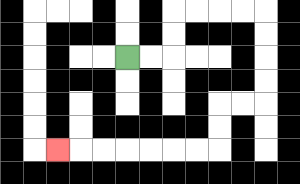{'start': '[5, 2]', 'end': '[2, 6]', 'path_directions': 'R,R,U,U,R,R,R,R,D,D,D,D,L,L,D,D,L,L,L,L,L,L,L', 'path_coordinates': '[[5, 2], [6, 2], [7, 2], [7, 1], [7, 0], [8, 0], [9, 0], [10, 0], [11, 0], [11, 1], [11, 2], [11, 3], [11, 4], [10, 4], [9, 4], [9, 5], [9, 6], [8, 6], [7, 6], [6, 6], [5, 6], [4, 6], [3, 6], [2, 6]]'}